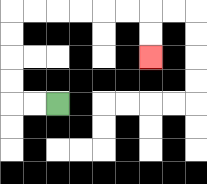{'start': '[2, 4]', 'end': '[6, 2]', 'path_directions': 'L,L,U,U,U,U,R,R,R,R,R,R,D,D', 'path_coordinates': '[[2, 4], [1, 4], [0, 4], [0, 3], [0, 2], [0, 1], [0, 0], [1, 0], [2, 0], [3, 0], [4, 0], [5, 0], [6, 0], [6, 1], [6, 2]]'}